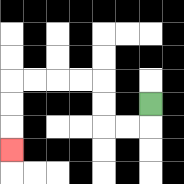{'start': '[6, 4]', 'end': '[0, 6]', 'path_directions': 'D,L,L,U,U,L,L,L,L,D,D,D', 'path_coordinates': '[[6, 4], [6, 5], [5, 5], [4, 5], [4, 4], [4, 3], [3, 3], [2, 3], [1, 3], [0, 3], [0, 4], [0, 5], [0, 6]]'}